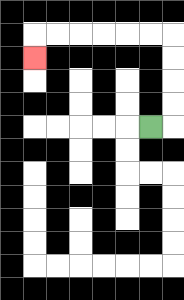{'start': '[6, 5]', 'end': '[1, 2]', 'path_directions': 'R,U,U,U,U,L,L,L,L,L,L,D', 'path_coordinates': '[[6, 5], [7, 5], [7, 4], [7, 3], [7, 2], [7, 1], [6, 1], [5, 1], [4, 1], [3, 1], [2, 1], [1, 1], [1, 2]]'}